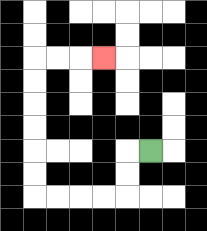{'start': '[6, 6]', 'end': '[4, 2]', 'path_directions': 'L,D,D,L,L,L,L,U,U,U,U,U,U,R,R,R', 'path_coordinates': '[[6, 6], [5, 6], [5, 7], [5, 8], [4, 8], [3, 8], [2, 8], [1, 8], [1, 7], [1, 6], [1, 5], [1, 4], [1, 3], [1, 2], [2, 2], [3, 2], [4, 2]]'}